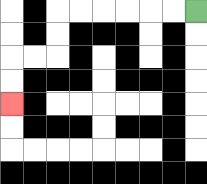{'start': '[8, 0]', 'end': '[0, 4]', 'path_directions': 'L,L,L,L,L,L,D,D,L,L,D,D', 'path_coordinates': '[[8, 0], [7, 0], [6, 0], [5, 0], [4, 0], [3, 0], [2, 0], [2, 1], [2, 2], [1, 2], [0, 2], [0, 3], [0, 4]]'}